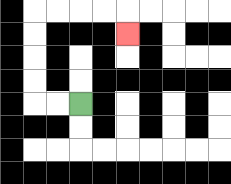{'start': '[3, 4]', 'end': '[5, 1]', 'path_directions': 'L,L,U,U,U,U,R,R,R,R,D', 'path_coordinates': '[[3, 4], [2, 4], [1, 4], [1, 3], [1, 2], [1, 1], [1, 0], [2, 0], [3, 0], [4, 0], [5, 0], [5, 1]]'}